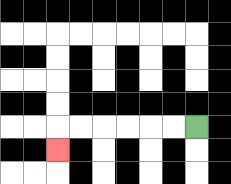{'start': '[8, 5]', 'end': '[2, 6]', 'path_directions': 'L,L,L,L,L,L,D', 'path_coordinates': '[[8, 5], [7, 5], [6, 5], [5, 5], [4, 5], [3, 5], [2, 5], [2, 6]]'}